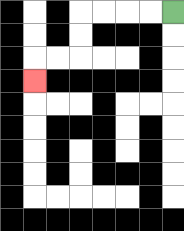{'start': '[7, 0]', 'end': '[1, 3]', 'path_directions': 'L,L,L,L,D,D,L,L,D', 'path_coordinates': '[[7, 0], [6, 0], [5, 0], [4, 0], [3, 0], [3, 1], [3, 2], [2, 2], [1, 2], [1, 3]]'}